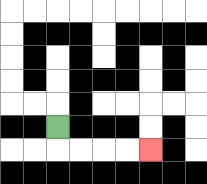{'start': '[2, 5]', 'end': '[6, 6]', 'path_directions': 'D,R,R,R,R', 'path_coordinates': '[[2, 5], [2, 6], [3, 6], [4, 6], [5, 6], [6, 6]]'}